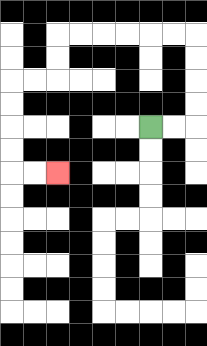{'start': '[6, 5]', 'end': '[2, 7]', 'path_directions': 'R,R,U,U,U,U,L,L,L,L,L,L,D,D,L,L,D,D,D,D,R,R', 'path_coordinates': '[[6, 5], [7, 5], [8, 5], [8, 4], [8, 3], [8, 2], [8, 1], [7, 1], [6, 1], [5, 1], [4, 1], [3, 1], [2, 1], [2, 2], [2, 3], [1, 3], [0, 3], [0, 4], [0, 5], [0, 6], [0, 7], [1, 7], [2, 7]]'}